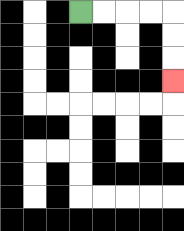{'start': '[3, 0]', 'end': '[7, 3]', 'path_directions': 'R,R,R,R,D,D,D', 'path_coordinates': '[[3, 0], [4, 0], [5, 0], [6, 0], [7, 0], [7, 1], [7, 2], [7, 3]]'}